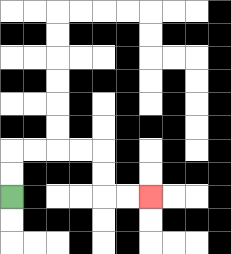{'start': '[0, 8]', 'end': '[6, 8]', 'path_directions': 'U,U,R,R,R,R,D,D,R,R', 'path_coordinates': '[[0, 8], [0, 7], [0, 6], [1, 6], [2, 6], [3, 6], [4, 6], [4, 7], [4, 8], [5, 8], [6, 8]]'}